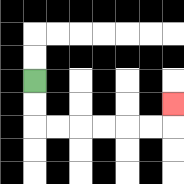{'start': '[1, 3]', 'end': '[7, 4]', 'path_directions': 'D,D,R,R,R,R,R,R,U', 'path_coordinates': '[[1, 3], [1, 4], [1, 5], [2, 5], [3, 5], [4, 5], [5, 5], [6, 5], [7, 5], [7, 4]]'}